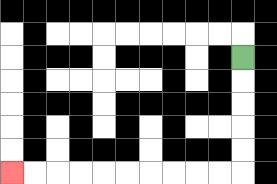{'start': '[10, 2]', 'end': '[0, 7]', 'path_directions': 'D,D,D,D,D,L,L,L,L,L,L,L,L,L,L', 'path_coordinates': '[[10, 2], [10, 3], [10, 4], [10, 5], [10, 6], [10, 7], [9, 7], [8, 7], [7, 7], [6, 7], [5, 7], [4, 7], [3, 7], [2, 7], [1, 7], [0, 7]]'}